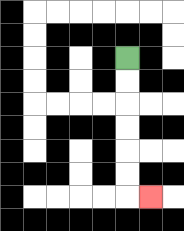{'start': '[5, 2]', 'end': '[6, 8]', 'path_directions': 'D,D,D,D,D,D,R', 'path_coordinates': '[[5, 2], [5, 3], [5, 4], [5, 5], [5, 6], [5, 7], [5, 8], [6, 8]]'}